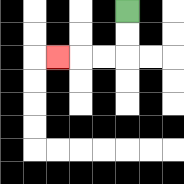{'start': '[5, 0]', 'end': '[2, 2]', 'path_directions': 'D,D,L,L,L', 'path_coordinates': '[[5, 0], [5, 1], [5, 2], [4, 2], [3, 2], [2, 2]]'}